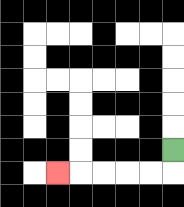{'start': '[7, 6]', 'end': '[2, 7]', 'path_directions': 'D,L,L,L,L,L', 'path_coordinates': '[[7, 6], [7, 7], [6, 7], [5, 7], [4, 7], [3, 7], [2, 7]]'}